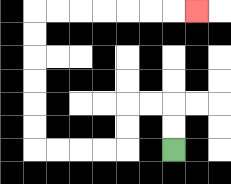{'start': '[7, 6]', 'end': '[8, 0]', 'path_directions': 'U,U,L,L,D,D,L,L,L,L,U,U,U,U,U,U,R,R,R,R,R,R,R', 'path_coordinates': '[[7, 6], [7, 5], [7, 4], [6, 4], [5, 4], [5, 5], [5, 6], [4, 6], [3, 6], [2, 6], [1, 6], [1, 5], [1, 4], [1, 3], [1, 2], [1, 1], [1, 0], [2, 0], [3, 0], [4, 0], [5, 0], [6, 0], [7, 0], [8, 0]]'}